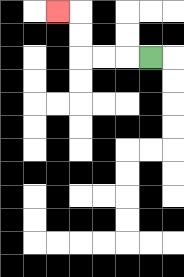{'start': '[6, 2]', 'end': '[2, 0]', 'path_directions': 'L,L,L,U,U,L', 'path_coordinates': '[[6, 2], [5, 2], [4, 2], [3, 2], [3, 1], [3, 0], [2, 0]]'}